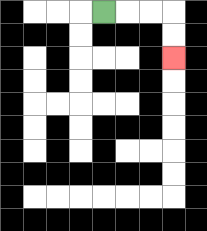{'start': '[4, 0]', 'end': '[7, 2]', 'path_directions': 'R,R,R,D,D', 'path_coordinates': '[[4, 0], [5, 0], [6, 0], [7, 0], [7, 1], [7, 2]]'}